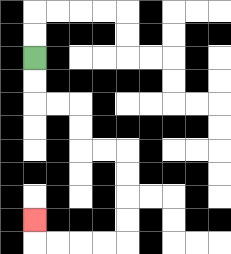{'start': '[1, 2]', 'end': '[1, 9]', 'path_directions': 'D,D,R,R,D,D,R,R,D,D,D,D,L,L,L,L,U', 'path_coordinates': '[[1, 2], [1, 3], [1, 4], [2, 4], [3, 4], [3, 5], [3, 6], [4, 6], [5, 6], [5, 7], [5, 8], [5, 9], [5, 10], [4, 10], [3, 10], [2, 10], [1, 10], [1, 9]]'}